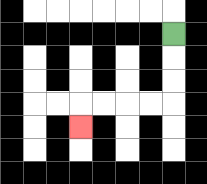{'start': '[7, 1]', 'end': '[3, 5]', 'path_directions': 'D,D,D,L,L,L,L,D', 'path_coordinates': '[[7, 1], [7, 2], [7, 3], [7, 4], [6, 4], [5, 4], [4, 4], [3, 4], [3, 5]]'}